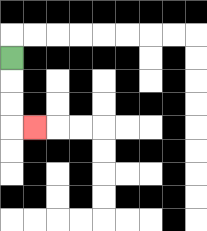{'start': '[0, 2]', 'end': '[1, 5]', 'path_directions': 'D,D,D,R', 'path_coordinates': '[[0, 2], [0, 3], [0, 4], [0, 5], [1, 5]]'}